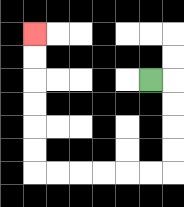{'start': '[6, 3]', 'end': '[1, 1]', 'path_directions': 'R,D,D,D,D,L,L,L,L,L,L,U,U,U,U,U,U', 'path_coordinates': '[[6, 3], [7, 3], [7, 4], [7, 5], [7, 6], [7, 7], [6, 7], [5, 7], [4, 7], [3, 7], [2, 7], [1, 7], [1, 6], [1, 5], [1, 4], [1, 3], [1, 2], [1, 1]]'}